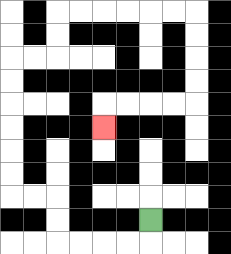{'start': '[6, 9]', 'end': '[4, 5]', 'path_directions': 'D,L,L,L,L,U,U,L,L,U,U,U,U,U,U,R,R,U,U,R,R,R,R,R,R,D,D,D,D,L,L,L,L,D', 'path_coordinates': '[[6, 9], [6, 10], [5, 10], [4, 10], [3, 10], [2, 10], [2, 9], [2, 8], [1, 8], [0, 8], [0, 7], [0, 6], [0, 5], [0, 4], [0, 3], [0, 2], [1, 2], [2, 2], [2, 1], [2, 0], [3, 0], [4, 0], [5, 0], [6, 0], [7, 0], [8, 0], [8, 1], [8, 2], [8, 3], [8, 4], [7, 4], [6, 4], [5, 4], [4, 4], [4, 5]]'}